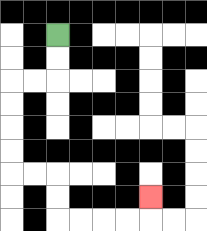{'start': '[2, 1]', 'end': '[6, 8]', 'path_directions': 'D,D,L,L,D,D,D,D,R,R,D,D,R,R,R,R,U', 'path_coordinates': '[[2, 1], [2, 2], [2, 3], [1, 3], [0, 3], [0, 4], [0, 5], [0, 6], [0, 7], [1, 7], [2, 7], [2, 8], [2, 9], [3, 9], [4, 9], [5, 9], [6, 9], [6, 8]]'}